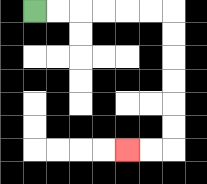{'start': '[1, 0]', 'end': '[5, 6]', 'path_directions': 'R,R,R,R,R,R,D,D,D,D,D,D,L,L', 'path_coordinates': '[[1, 0], [2, 0], [3, 0], [4, 0], [5, 0], [6, 0], [7, 0], [7, 1], [7, 2], [7, 3], [7, 4], [7, 5], [7, 6], [6, 6], [5, 6]]'}